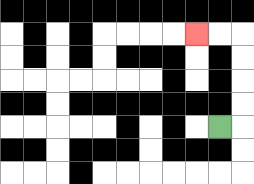{'start': '[9, 5]', 'end': '[8, 1]', 'path_directions': 'R,U,U,U,U,L,L', 'path_coordinates': '[[9, 5], [10, 5], [10, 4], [10, 3], [10, 2], [10, 1], [9, 1], [8, 1]]'}